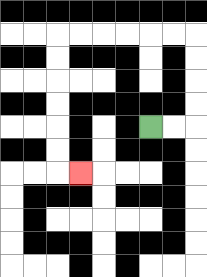{'start': '[6, 5]', 'end': '[3, 7]', 'path_directions': 'R,R,U,U,U,U,L,L,L,L,L,L,D,D,D,D,D,D,R', 'path_coordinates': '[[6, 5], [7, 5], [8, 5], [8, 4], [8, 3], [8, 2], [8, 1], [7, 1], [6, 1], [5, 1], [4, 1], [3, 1], [2, 1], [2, 2], [2, 3], [2, 4], [2, 5], [2, 6], [2, 7], [3, 7]]'}